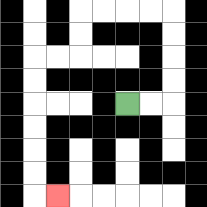{'start': '[5, 4]', 'end': '[2, 8]', 'path_directions': 'R,R,U,U,U,U,L,L,L,L,D,D,L,L,D,D,D,D,D,D,R', 'path_coordinates': '[[5, 4], [6, 4], [7, 4], [7, 3], [7, 2], [7, 1], [7, 0], [6, 0], [5, 0], [4, 0], [3, 0], [3, 1], [3, 2], [2, 2], [1, 2], [1, 3], [1, 4], [1, 5], [1, 6], [1, 7], [1, 8], [2, 8]]'}